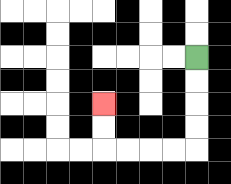{'start': '[8, 2]', 'end': '[4, 4]', 'path_directions': 'D,D,D,D,L,L,L,L,U,U', 'path_coordinates': '[[8, 2], [8, 3], [8, 4], [8, 5], [8, 6], [7, 6], [6, 6], [5, 6], [4, 6], [4, 5], [4, 4]]'}